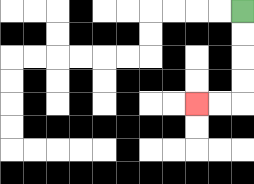{'start': '[10, 0]', 'end': '[8, 4]', 'path_directions': 'D,D,D,D,L,L', 'path_coordinates': '[[10, 0], [10, 1], [10, 2], [10, 3], [10, 4], [9, 4], [8, 4]]'}